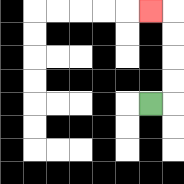{'start': '[6, 4]', 'end': '[6, 0]', 'path_directions': 'R,U,U,U,U,L', 'path_coordinates': '[[6, 4], [7, 4], [7, 3], [7, 2], [7, 1], [7, 0], [6, 0]]'}